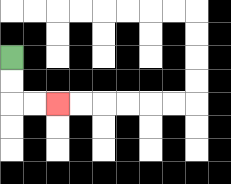{'start': '[0, 2]', 'end': '[2, 4]', 'path_directions': 'D,D,R,R', 'path_coordinates': '[[0, 2], [0, 3], [0, 4], [1, 4], [2, 4]]'}